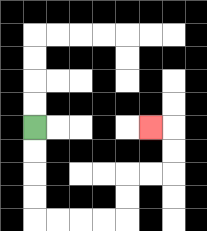{'start': '[1, 5]', 'end': '[6, 5]', 'path_directions': 'D,D,D,D,R,R,R,R,U,U,R,R,U,U,L', 'path_coordinates': '[[1, 5], [1, 6], [1, 7], [1, 8], [1, 9], [2, 9], [3, 9], [4, 9], [5, 9], [5, 8], [5, 7], [6, 7], [7, 7], [7, 6], [7, 5], [6, 5]]'}